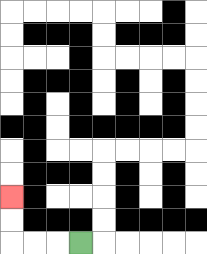{'start': '[3, 10]', 'end': '[0, 8]', 'path_directions': 'L,L,L,U,U', 'path_coordinates': '[[3, 10], [2, 10], [1, 10], [0, 10], [0, 9], [0, 8]]'}